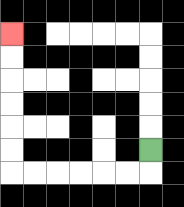{'start': '[6, 6]', 'end': '[0, 1]', 'path_directions': 'D,L,L,L,L,L,L,U,U,U,U,U,U', 'path_coordinates': '[[6, 6], [6, 7], [5, 7], [4, 7], [3, 7], [2, 7], [1, 7], [0, 7], [0, 6], [0, 5], [0, 4], [0, 3], [0, 2], [0, 1]]'}